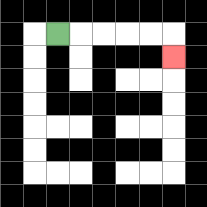{'start': '[2, 1]', 'end': '[7, 2]', 'path_directions': 'R,R,R,R,R,D', 'path_coordinates': '[[2, 1], [3, 1], [4, 1], [5, 1], [6, 1], [7, 1], [7, 2]]'}